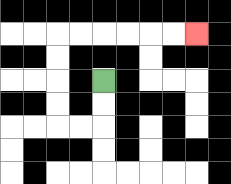{'start': '[4, 3]', 'end': '[8, 1]', 'path_directions': 'D,D,L,L,U,U,U,U,R,R,R,R,R,R', 'path_coordinates': '[[4, 3], [4, 4], [4, 5], [3, 5], [2, 5], [2, 4], [2, 3], [2, 2], [2, 1], [3, 1], [4, 1], [5, 1], [6, 1], [7, 1], [8, 1]]'}